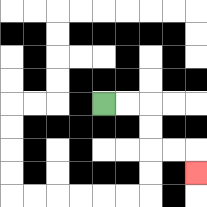{'start': '[4, 4]', 'end': '[8, 7]', 'path_directions': 'R,R,D,D,R,R,D', 'path_coordinates': '[[4, 4], [5, 4], [6, 4], [6, 5], [6, 6], [7, 6], [8, 6], [8, 7]]'}